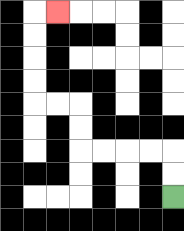{'start': '[7, 8]', 'end': '[2, 0]', 'path_directions': 'U,U,L,L,L,L,U,U,L,L,U,U,U,U,R', 'path_coordinates': '[[7, 8], [7, 7], [7, 6], [6, 6], [5, 6], [4, 6], [3, 6], [3, 5], [3, 4], [2, 4], [1, 4], [1, 3], [1, 2], [1, 1], [1, 0], [2, 0]]'}